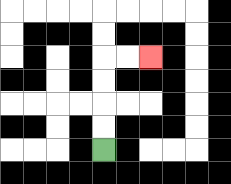{'start': '[4, 6]', 'end': '[6, 2]', 'path_directions': 'U,U,U,U,R,R', 'path_coordinates': '[[4, 6], [4, 5], [4, 4], [4, 3], [4, 2], [5, 2], [6, 2]]'}